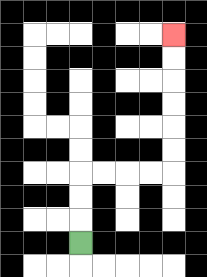{'start': '[3, 10]', 'end': '[7, 1]', 'path_directions': 'U,U,U,R,R,R,R,U,U,U,U,U,U', 'path_coordinates': '[[3, 10], [3, 9], [3, 8], [3, 7], [4, 7], [5, 7], [6, 7], [7, 7], [7, 6], [7, 5], [7, 4], [7, 3], [7, 2], [7, 1]]'}